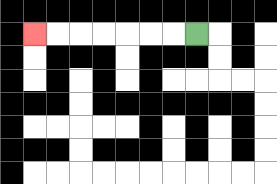{'start': '[8, 1]', 'end': '[1, 1]', 'path_directions': 'L,L,L,L,L,L,L', 'path_coordinates': '[[8, 1], [7, 1], [6, 1], [5, 1], [4, 1], [3, 1], [2, 1], [1, 1]]'}